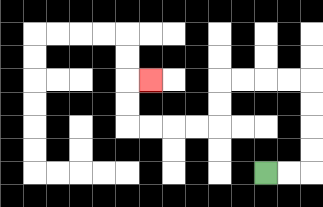{'start': '[11, 7]', 'end': '[6, 3]', 'path_directions': 'R,R,U,U,U,U,L,L,L,L,D,D,L,L,L,L,U,U,R', 'path_coordinates': '[[11, 7], [12, 7], [13, 7], [13, 6], [13, 5], [13, 4], [13, 3], [12, 3], [11, 3], [10, 3], [9, 3], [9, 4], [9, 5], [8, 5], [7, 5], [6, 5], [5, 5], [5, 4], [5, 3], [6, 3]]'}